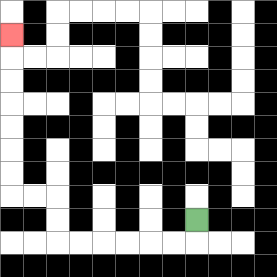{'start': '[8, 9]', 'end': '[0, 1]', 'path_directions': 'D,L,L,L,L,L,L,U,U,L,L,U,U,U,U,U,U,U', 'path_coordinates': '[[8, 9], [8, 10], [7, 10], [6, 10], [5, 10], [4, 10], [3, 10], [2, 10], [2, 9], [2, 8], [1, 8], [0, 8], [0, 7], [0, 6], [0, 5], [0, 4], [0, 3], [0, 2], [0, 1]]'}